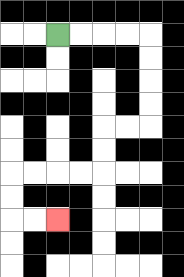{'start': '[2, 1]', 'end': '[2, 9]', 'path_directions': 'R,R,R,R,D,D,D,D,L,L,D,D,L,L,L,L,D,D,R,R', 'path_coordinates': '[[2, 1], [3, 1], [4, 1], [5, 1], [6, 1], [6, 2], [6, 3], [6, 4], [6, 5], [5, 5], [4, 5], [4, 6], [4, 7], [3, 7], [2, 7], [1, 7], [0, 7], [0, 8], [0, 9], [1, 9], [2, 9]]'}